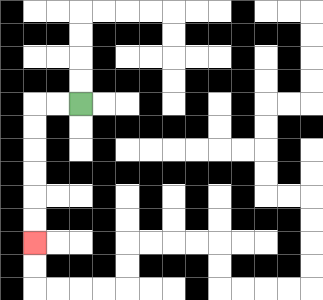{'start': '[3, 4]', 'end': '[1, 10]', 'path_directions': 'L,L,D,D,D,D,D,D', 'path_coordinates': '[[3, 4], [2, 4], [1, 4], [1, 5], [1, 6], [1, 7], [1, 8], [1, 9], [1, 10]]'}